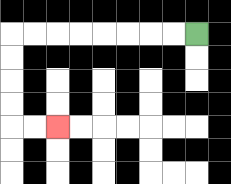{'start': '[8, 1]', 'end': '[2, 5]', 'path_directions': 'L,L,L,L,L,L,L,L,D,D,D,D,R,R', 'path_coordinates': '[[8, 1], [7, 1], [6, 1], [5, 1], [4, 1], [3, 1], [2, 1], [1, 1], [0, 1], [0, 2], [0, 3], [0, 4], [0, 5], [1, 5], [2, 5]]'}